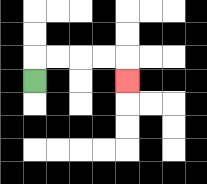{'start': '[1, 3]', 'end': '[5, 3]', 'path_directions': 'U,R,R,R,R,D', 'path_coordinates': '[[1, 3], [1, 2], [2, 2], [3, 2], [4, 2], [5, 2], [5, 3]]'}